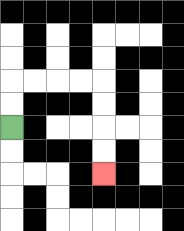{'start': '[0, 5]', 'end': '[4, 7]', 'path_directions': 'U,U,R,R,R,R,D,D,D,D', 'path_coordinates': '[[0, 5], [0, 4], [0, 3], [1, 3], [2, 3], [3, 3], [4, 3], [4, 4], [4, 5], [4, 6], [4, 7]]'}